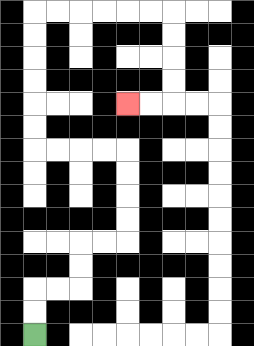{'start': '[1, 14]', 'end': '[5, 4]', 'path_directions': 'U,U,R,R,U,U,R,R,U,U,U,U,L,L,L,L,U,U,U,U,U,U,R,R,R,R,R,R,D,D,D,D,L,L', 'path_coordinates': '[[1, 14], [1, 13], [1, 12], [2, 12], [3, 12], [3, 11], [3, 10], [4, 10], [5, 10], [5, 9], [5, 8], [5, 7], [5, 6], [4, 6], [3, 6], [2, 6], [1, 6], [1, 5], [1, 4], [1, 3], [1, 2], [1, 1], [1, 0], [2, 0], [3, 0], [4, 0], [5, 0], [6, 0], [7, 0], [7, 1], [7, 2], [7, 3], [7, 4], [6, 4], [5, 4]]'}